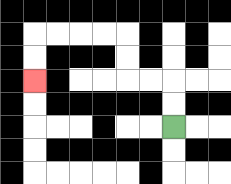{'start': '[7, 5]', 'end': '[1, 3]', 'path_directions': 'U,U,L,L,U,U,L,L,L,L,D,D', 'path_coordinates': '[[7, 5], [7, 4], [7, 3], [6, 3], [5, 3], [5, 2], [5, 1], [4, 1], [3, 1], [2, 1], [1, 1], [1, 2], [1, 3]]'}